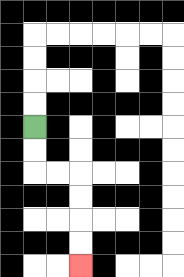{'start': '[1, 5]', 'end': '[3, 11]', 'path_directions': 'D,D,R,R,D,D,D,D', 'path_coordinates': '[[1, 5], [1, 6], [1, 7], [2, 7], [3, 7], [3, 8], [3, 9], [3, 10], [3, 11]]'}